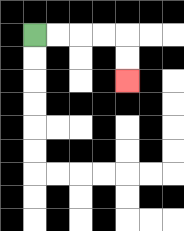{'start': '[1, 1]', 'end': '[5, 3]', 'path_directions': 'R,R,R,R,D,D', 'path_coordinates': '[[1, 1], [2, 1], [3, 1], [4, 1], [5, 1], [5, 2], [5, 3]]'}